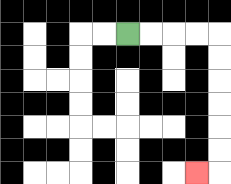{'start': '[5, 1]', 'end': '[8, 7]', 'path_directions': 'R,R,R,R,D,D,D,D,D,D,L', 'path_coordinates': '[[5, 1], [6, 1], [7, 1], [8, 1], [9, 1], [9, 2], [9, 3], [9, 4], [9, 5], [9, 6], [9, 7], [8, 7]]'}